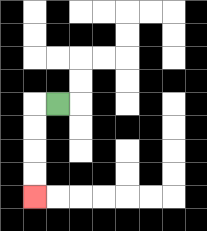{'start': '[2, 4]', 'end': '[1, 8]', 'path_directions': 'L,D,D,D,D', 'path_coordinates': '[[2, 4], [1, 4], [1, 5], [1, 6], [1, 7], [1, 8]]'}